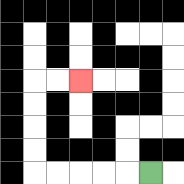{'start': '[6, 7]', 'end': '[3, 3]', 'path_directions': 'L,L,L,L,L,U,U,U,U,R,R', 'path_coordinates': '[[6, 7], [5, 7], [4, 7], [3, 7], [2, 7], [1, 7], [1, 6], [1, 5], [1, 4], [1, 3], [2, 3], [3, 3]]'}